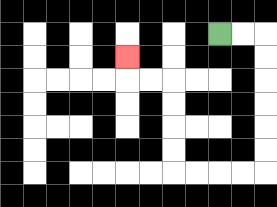{'start': '[9, 1]', 'end': '[5, 2]', 'path_directions': 'R,R,D,D,D,D,D,D,L,L,L,L,U,U,U,U,L,L,U', 'path_coordinates': '[[9, 1], [10, 1], [11, 1], [11, 2], [11, 3], [11, 4], [11, 5], [11, 6], [11, 7], [10, 7], [9, 7], [8, 7], [7, 7], [7, 6], [7, 5], [7, 4], [7, 3], [6, 3], [5, 3], [5, 2]]'}